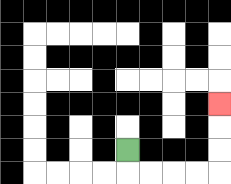{'start': '[5, 6]', 'end': '[9, 4]', 'path_directions': 'D,R,R,R,R,U,U,U', 'path_coordinates': '[[5, 6], [5, 7], [6, 7], [7, 7], [8, 7], [9, 7], [9, 6], [9, 5], [9, 4]]'}